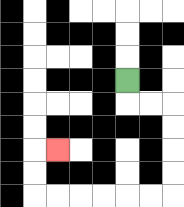{'start': '[5, 3]', 'end': '[2, 6]', 'path_directions': 'D,R,R,D,D,D,D,L,L,L,L,L,L,U,U,R', 'path_coordinates': '[[5, 3], [5, 4], [6, 4], [7, 4], [7, 5], [7, 6], [7, 7], [7, 8], [6, 8], [5, 8], [4, 8], [3, 8], [2, 8], [1, 8], [1, 7], [1, 6], [2, 6]]'}